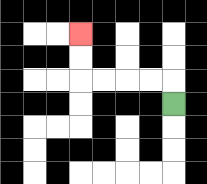{'start': '[7, 4]', 'end': '[3, 1]', 'path_directions': 'U,L,L,L,L,U,U', 'path_coordinates': '[[7, 4], [7, 3], [6, 3], [5, 3], [4, 3], [3, 3], [3, 2], [3, 1]]'}